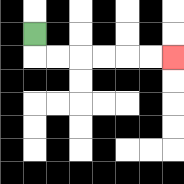{'start': '[1, 1]', 'end': '[7, 2]', 'path_directions': 'D,R,R,R,R,R,R', 'path_coordinates': '[[1, 1], [1, 2], [2, 2], [3, 2], [4, 2], [5, 2], [6, 2], [7, 2]]'}